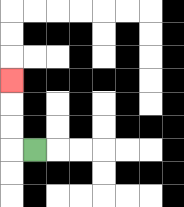{'start': '[1, 6]', 'end': '[0, 3]', 'path_directions': 'L,U,U,U', 'path_coordinates': '[[1, 6], [0, 6], [0, 5], [0, 4], [0, 3]]'}